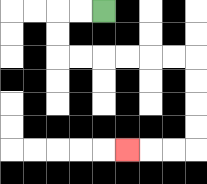{'start': '[4, 0]', 'end': '[5, 6]', 'path_directions': 'L,L,D,D,R,R,R,R,R,R,D,D,D,D,L,L,L', 'path_coordinates': '[[4, 0], [3, 0], [2, 0], [2, 1], [2, 2], [3, 2], [4, 2], [5, 2], [6, 2], [7, 2], [8, 2], [8, 3], [8, 4], [8, 5], [8, 6], [7, 6], [6, 6], [5, 6]]'}